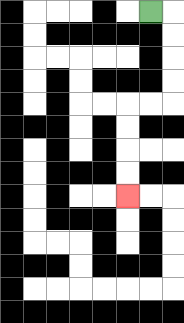{'start': '[6, 0]', 'end': '[5, 8]', 'path_directions': 'R,D,D,D,D,L,L,D,D,D,D', 'path_coordinates': '[[6, 0], [7, 0], [7, 1], [7, 2], [7, 3], [7, 4], [6, 4], [5, 4], [5, 5], [5, 6], [5, 7], [5, 8]]'}